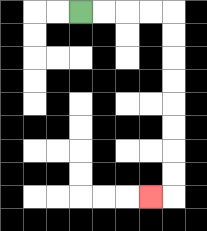{'start': '[3, 0]', 'end': '[6, 8]', 'path_directions': 'R,R,R,R,D,D,D,D,D,D,D,D,L', 'path_coordinates': '[[3, 0], [4, 0], [5, 0], [6, 0], [7, 0], [7, 1], [7, 2], [7, 3], [7, 4], [7, 5], [7, 6], [7, 7], [7, 8], [6, 8]]'}